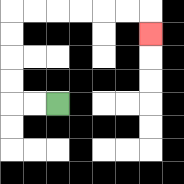{'start': '[2, 4]', 'end': '[6, 1]', 'path_directions': 'L,L,U,U,U,U,R,R,R,R,R,R,D', 'path_coordinates': '[[2, 4], [1, 4], [0, 4], [0, 3], [0, 2], [0, 1], [0, 0], [1, 0], [2, 0], [3, 0], [4, 0], [5, 0], [6, 0], [6, 1]]'}